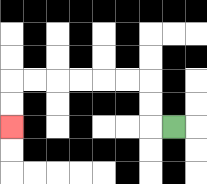{'start': '[7, 5]', 'end': '[0, 5]', 'path_directions': 'L,U,U,L,L,L,L,L,L,D,D', 'path_coordinates': '[[7, 5], [6, 5], [6, 4], [6, 3], [5, 3], [4, 3], [3, 3], [2, 3], [1, 3], [0, 3], [0, 4], [0, 5]]'}